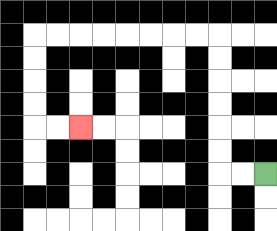{'start': '[11, 7]', 'end': '[3, 5]', 'path_directions': 'L,L,U,U,U,U,U,U,L,L,L,L,L,L,L,L,D,D,D,D,R,R', 'path_coordinates': '[[11, 7], [10, 7], [9, 7], [9, 6], [9, 5], [9, 4], [9, 3], [9, 2], [9, 1], [8, 1], [7, 1], [6, 1], [5, 1], [4, 1], [3, 1], [2, 1], [1, 1], [1, 2], [1, 3], [1, 4], [1, 5], [2, 5], [3, 5]]'}